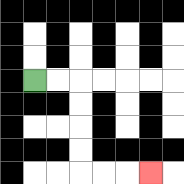{'start': '[1, 3]', 'end': '[6, 7]', 'path_directions': 'R,R,D,D,D,D,R,R,R', 'path_coordinates': '[[1, 3], [2, 3], [3, 3], [3, 4], [3, 5], [3, 6], [3, 7], [4, 7], [5, 7], [6, 7]]'}